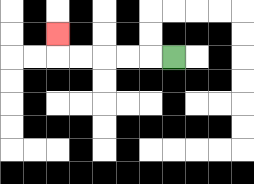{'start': '[7, 2]', 'end': '[2, 1]', 'path_directions': 'L,L,L,L,L,U', 'path_coordinates': '[[7, 2], [6, 2], [5, 2], [4, 2], [3, 2], [2, 2], [2, 1]]'}